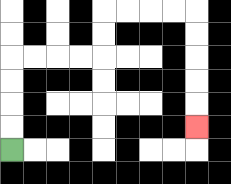{'start': '[0, 6]', 'end': '[8, 5]', 'path_directions': 'U,U,U,U,R,R,R,R,U,U,R,R,R,R,D,D,D,D,D', 'path_coordinates': '[[0, 6], [0, 5], [0, 4], [0, 3], [0, 2], [1, 2], [2, 2], [3, 2], [4, 2], [4, 1], [4, 0], [5, 0], [6, 0], [7, 0], [8, 0], [8, 1], [8, 2], [8, 3], [8, 4], [8, 5]]'}